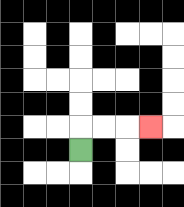{'start': '[3, 6]', 'end': '[6, 5]', 'path_directions': 'U,R,R,R', 'path_coordinates': '[[3, 6], [3, 5], [4, 5], [5, 5], [6, 5]]'}